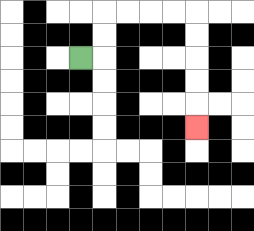{'start': '[3, 2]', 'end': '[8, 5]', 'path_directions': 'R,U,U,R,R,R,R,D,D,D,D,D', 'path_coordinates': '[[3, 2], [4, 2], [4, 1], [4, 0], [5, 0], [6, 0], [7, 0], [8, 0], [8, 1], [8, 2], [8, 3], [8, 4], [8, 5]]'}